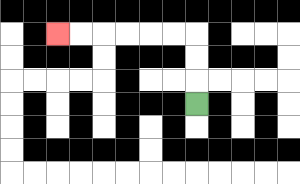{'start': '[8, 4]', 'end': '[2, 1]', 'path_directions': 'U,U,U,L,L,L,L,L,L', 'path_coordinates': '[[8, 4], [8, 3], [8, 2], [8, 1], [7, 1], [6, 1], [5, 1], [4, 1], [3, 1], [2, 1]]'}